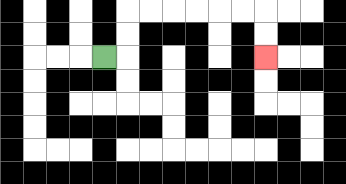{'start': '[4, 2]', 'end': '[11, 2]', 'path_directions': 'R,U,U,R,R,R,R,R,R,D,D', 'path_coordinates': '[[4, 2], [5, 2], [5, 1], [5, 0], [6, 0], [7, 0], [8, 0], [9, 0], [10, 0], [11, 0], [11, 1], [11, 2]]'}